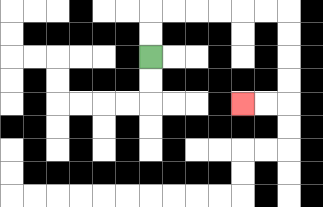{'start': '[6, 2]', 'end': '[10, 4]', 'path_directions': 'U,U,R,R,R,R,R,R,D,D,D,D,L,L', 'path_coordinates': '[[6, 2], [6, 1], [6, 0], [7, 0], [8, 0], [9, 0], [10, 0], [11, 0], [12, 0], [12, 1], [12, 2], [12, 3], [12, 4], [11, 4], [10, 4]]'}